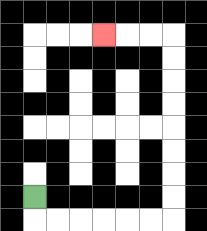{'start': '[1, 8]', 'end': '[4, 1]', 'path_directions': 'D,R,R,R,R,R,R,U,U,U,U,U,U,U,U,L,L,L', 'path_coordinates': '[[1, 8], [1, 9], [2, 9], [3, 9], [4, 9], [5, 9], [6, 9], [7, 9], [7, 8], [7, 7], [7, 6], [7, 5], [7, 4], [7, 3], [7, 2], [7, 1], [6, 1], [5, 1], [4, 1]]'}